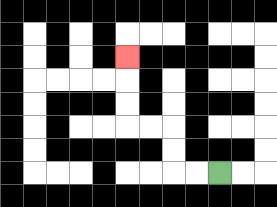{'start': '[9, 7]', 'end': '[5, 2]', 'path_directions': 'L,L,U,U,L,L,U,U,U', 'path_coordinates': '[[9, 7], [8, 7], [7, 7], [7, 6], [7, 5], [6, 5], [5, 5], [5, 4], [5, 3], [5, 2]]'}